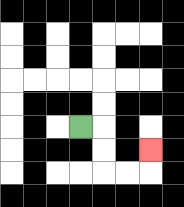{'start': '[3, 5]', 'end': '[6, 6]', 'path_directions': 'R,D,D,R,R,U', 'path_coordinates': '[[3, 5], [4, 5], [4, 6], [4, 7], [5, 7], [6, 7], [6, 6]]'}